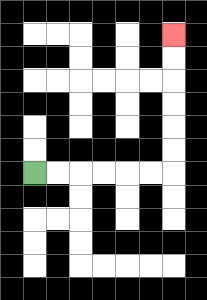{'start': '[1, 7]', 'end': '[7, 1]', 'path_directions': 'R,R,R,R,R,R,U,U,U,U,U,U', 'path_coordinates': '[[1, 7], [2, 7], [3, 7], [4, 7], [5, 7], [6, 7], [7, 7], [7, 6], [7, 5], [7, 4], [7, 3], [7, 2], [7, 1]]'}